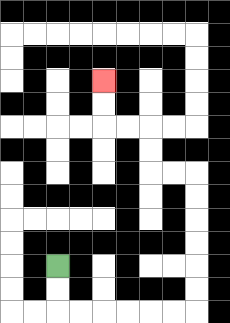{'start': '[2, 11]', 'end': '[4, 3]', 'path_directions': 'D,D,R,R,R,R,R,R,U,U,U,U,U,U,L,L,U,U,L,L,U,U', 'path_coordinates': '[[2, 11], [2, 12], [2, 13], [3, 13], [4, 13], [5, 13], [6, 13], [7, 13], [8, 13], [8, 12], [8, 11], [8, 10], [8, 9], [8, 8], [8, 7], [7, 7], [6, 7], [6, 6], [6, 5], [5, 5], [4, 5], [4, 4], [4, 3]]'}